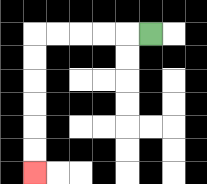{'start': '[6, 1]', 'end': '[1, 7]', 'path_directions': 'L,L,L,L,L,D,D,D,D,D,D', 'path_coordinates': '[[6, 1], [5, 1], [4, 1], [3, 1], [2, 1], [1, 1], [1, 2], [1, 3], [1, 4], [1, 5], [1, 6], [1, 7]]'}